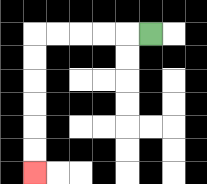{'start': '[6, 1]', 'end': '[1, 7]', 'path_directions': 'L,L,L,L,L,D,D,D,D,D,D', 'path_coordinates': '[[6, 1], [5, 1], [4, 1], [3, 1], [2, 1], [1, 1], [1, 2], [1, 3], [1, 4], [1, 5], [1, 6], [1, 7]]'}